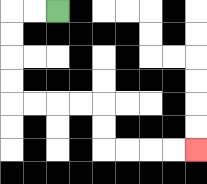{'start': '[2, 0]', 'end': '[8, 6]', 'path_directions': 'L,L,D,D,D,D,R,R,R,R,D,D,R,R,R,R', 'path_coordinates': '[[2, 0], [1, 0], [0, 0], [0, 1], [0, 2], [0, 3], [0, 4], [1, 4], [2, 4], [3, 4], [4, 4], [4, 5], [4, 6], [5, 6], [6, 6], [7, 6], [8, 6]]'}